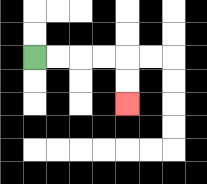{'start': '[1, 2]', 'end': '[5, 4]', 'path_directions': 'R,R,R,R,D,D', 'path_coordinates': '[[1, 2], [2, 2], [3, 2], [4, 2], [5, 2], [5, 3], [5, 4]]'}